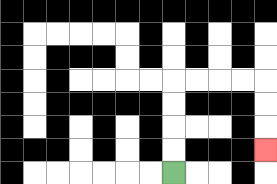{'start': '[7, 7]', 'end': '[11, 6]', 'path_directions': 'U,U,U,U,R,R,R,R,D,D,D', 'path_coordinates': '[[7, 7], [7, 6], [7, 5], [7, 4], [7, 3], [8, 3], [9, 3], [10, 3], [11, 3], [11, 4], [11, 5], [11, 6]]'}